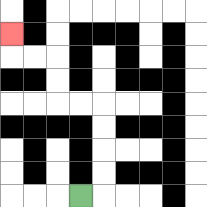{'start': '[3, 8]', 'end': '[0, 1]', 'path_directions': 'R,U,U,U,U,L,L,U,U,L,L,U', 'path_coordinates': '[[3, 8], [4, 8], [4, 7], [4, 6], [4, 5], [4, 4], [3, 4], [2, 4], [2, 3], [2, 2], [1, 2], [0, 2], [0, 1]]'}